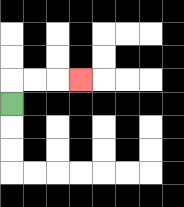{'start': '[0, 4]', 'end': '[3, 3]', 'path_directions': 'U,R,R,R', 'path_coordinates': '[[0, 4], [0, 3], [1, 3], [2, 3], [3, 3]]'}